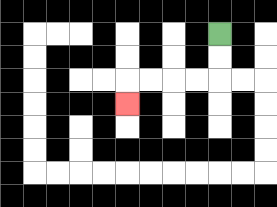{'start': '[9, 1]', 'end': '[5, 4]', 'path_directions': 'D,D,L,L,L,L,D', 'path_coordinates': '[[9, 1], [9, 2], [9, 3], [8, 3], [7, 3], [6, 3], [5, 3], [5, 4]]'}